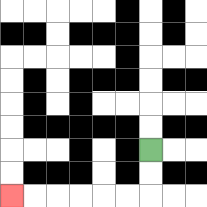{'start': '[6, 6]', 'end': '[0, 8]', 'path_directions': 'D,D,L,L,L,L,L,L', 'path_coordinates': '[[6, 6], [6, 7], [6, 8], [5, 8], [4, 8], [3, 8], [2, 8], [1, 8], [0, 8]]'}